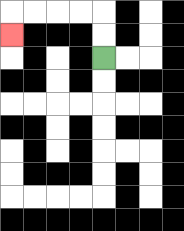{'start': '[4, 2]', 'end': '[0, 1]', 'path_directions': 'U,U,L,L,L,L,D', 'path_coordinates': '[[4, 2], [4, 1], [4, 0], [3, 0], [2, 0], [1, 0], [0, 0], [0, 1]]'}